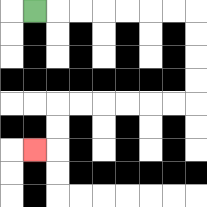{'start': '[1, 0]', 'end': '[1, 6]', 'path_directions': 'R,R,R,R,R,R,R,D,D,D,D,L,L,L,L,L,L,D,D,L', 'path_coordinates': '[[1, 0], [2, 0], [3, 0], [4, 0], [5, 0], [6, 0], [7, 0], [8, 0], [8, 1], [8, 2], [8, 3], [8, 4], [7, 4], [6, 4], [5, 4], [4, 4], [3, 4], [2, 4], [2, 5], [2, 6], [1, 6]]'}